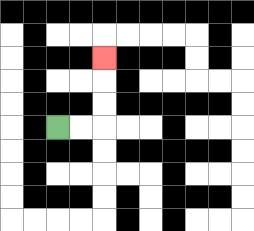{'start': '[2, 5]', 'end': '[4, 2]', 'path_directions': 'R,R,U,U,U', 'path_coordinates': '[[2, 5], [3, 5], [4, 5], [4, 4], [4, 3], [4, 2]]'}